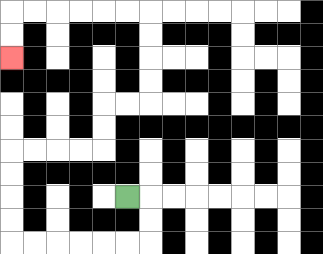{'start': '[5, 8]', 'end': '[0, 2]', 'path_directions': 'R,D,D,L,L,L,L,L,L,U,U,U,U,R,R,R,R,U,U,R,R,U,U,U,U,L,L,L,L,L,L,D,D', 'path_coordinates': '[[5, 8], [6, 8], [6, 9], [6, 10], [5, 10], [4, 10], [3, 10], [2, 10], [1, 10], [0, 10], [0, 9], [0, 8], [0, 7], [0, 6], [1, 6], [2, 6], [3, 6], [4, 6], [4, 5], [4, 4], [5, 4], [6, 4], [6, 3], [6, 2], [6, 1], [6, 0], [5, 0], [4, 0], [3, 0], [2, 0], [1, 0], [0, 0], [0, 1], [0, 2]]'}